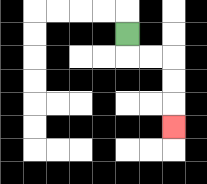{'start': '[5, 1]', 'end': '[7, 5]', 'path_directions': 'D,R,R,D,D,D', 'path_coordinates': '[[5, 1], [5, 2], [6, 2], [7, 2], [7, 3], [7, 4], [7, 5]]'}